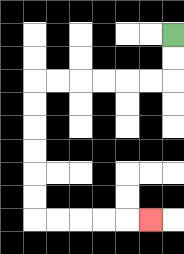{'start': '[7, 1]', 'end': '[6, 9]', 'path_directions': 'D,D,L,L,L,L,L,L,D,D,D,D,D,D,R,R,R,R,R', 'path_coordinates': '[[7, 1], [7, 2], [7, 3], [6, 3], [5, 3], [4, 3], [3, 3], [2, 3], [1, 3], [1, 4], [1, 5], [1, 6], [1, 7], [1, 8], [1, 9], [2, 9], [3, 9], [4, 9], [5, 9], [6, 9]]'}